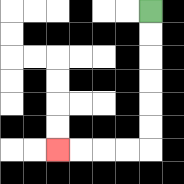{'start': '[6, 0]', 'end': '[2, 6]', 'path_directions': 'D,D,D,D,D,D,L,L,L,L', 'path_coordinates': '[[6, 0], [6, 1], [6, 2], [6, 3], [6, 4], [6, 5], [6, 6], [5, 6], [4, 6], [3, 6], [2, 6]]'}